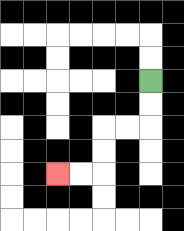{'start': '[6, 3]', 'end': '[2, 7]', 'path_directions': 'D,D,L,L,D,D,L,L', 'path_coordinates': '[[6, 3], [6, 4], [6, 5], [5, 5], [4, 5], [4, 6], [4, 7], [3, 7], [2, 7]]'}